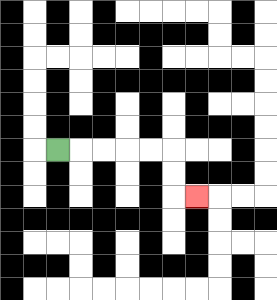{'start': '[2, 6]', 'end': '[8, 8]', 'path_directions': 'R,R,R,R,R,D,D,R', 'path_coordinates': '[[2, 6], [3, 6], [4, 6], [5, 6], [6, 6], [7, 6], [7, 7], [7, 8], [8, 8]]'}